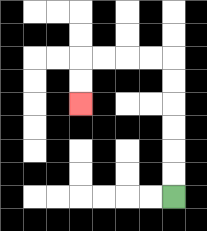{'start': '[7, 8]', 'end': '[3, 4]', 'path_directions': 'U,U,U,U,U,U,L,L,L,L,D,D', 'path_coordinates': '[[7, 8], [7, 7], [7, 6], [7, 5], [7, 4], [7, 3], [7, 2], [6, 2], [5, 2], [4, 2], [3, 2], [3, 3], [3, 4]]'}